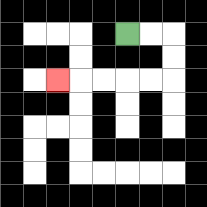{'start': '[5, 1]', 'end': '[2, 3]', 'path_directions': 'R,R,D,D,L,L,L,L,L', 'path_coordinates': '[[5, 1], [6, 1], [7, 1], [7, 2], [7, 3], [6, 3], [5, 3], [4, 3], [3, 3], [2, 3]]'}